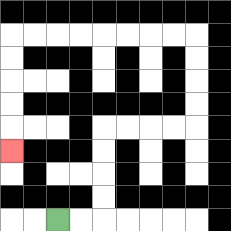{'start': '[2, 9]', 'end': '[0, 6]', 'path_directions': 'R,R,U,U,U,U,R,R,R,R,U,U,U,U,L,L,L,L,L,L,L,L,D,D,D,D,D', 'path_coordinates': '[[2, 9], [3, 9], [4, 9], [4, 8], [4, 7], [4, 6], [4, 5], [5, 5], [6, 5], [7, 5], [8, 5], [8, 4], [8, 3], [8, 2], [8, 1], [7, 1], [6, 1], [5, 1], [4, 1], [3, 1], [2, 1], [1, 1], [0, 1], [0, 2], [0, 3], [0, 4], [0, 5], [0, 6]]'}